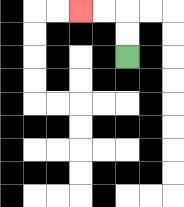{'start': '[5, 2]', 'end': '[3, 0]', 'path_directions': 'U,U,L,L', 'path_coordinates': '[[5, 2], [5, 1], [5, 0], [4, 0], [3, 0]]'}